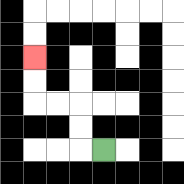{'start': '[4, 6]', 'end': '[1, 2]', 'path_directions': 'L,U,U,L,L,U,U', 'path_coordinates': '[[4, 6], [3, 6], [3, 5], [3, 4], [2, 4], [1, 4], [1, 3], [1, 2]]'}